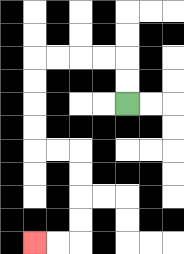{'start': '[5, 4]', 'end': '[1, 10]', 'path_directions': 'U,U,L,L,L,L,D,D,D,D,R,R,D,D,D,D,L,L', 'path_coordinates': '[[5, 4], [5, 3], [5, 2], [4, 2], [3, 2], [2, 2], [1, 2], [1, 3], [1, 4], [1, 5], [1, 6], [2, 6], [3, 6], [3, 7], [3, 8], [3, 9], [3, 10], [2, 10], [1, 10]]'}